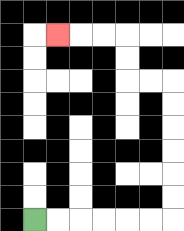{'start': '[1, 9]', 'end': '[2, 1]', 'path_directions': 'R,R,R,R,R,R,U,U,U,U,U,U,L,L,U,U,L,L,L', 'path_coordinates': '[[1, 9], [2, 9], [3, 9], [4, 9], [5, 9], [6, 9], [7, 9], [7, 8], [7, 7], [7, 6], [7, 5], [7, 4], [7, 3], [6, 3], [5, 3], [5, 2], [5, 1], [4, 1], [3, 1], [2, 1]]'}